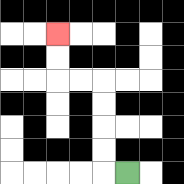{'start': '[5, 7]', 'end': '[2, 1]', 'path_directions': 'L,U,U,U,U,L,L,U,U', 'path_coordinates': '[[5, 7], [4, 7], [4, 6], [4, 5], [4, 4], [4, 3], [3, 3], [2, 3], [2, 2], [2, 1]]'}